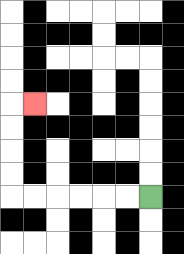{'start': '[6, 8]', 'end': '[1, 4]', 'path_directions': 'L,L,L,L,L,L,U,U,U,U,R', 'path_coordinates': '[[6, 8], [5, 8], [4, 8], [3, 8], [2, 8], [1, 8], [0, 8], [0, 7], [0, 6], [0, 5], [0, 4], [1, 4]]'}